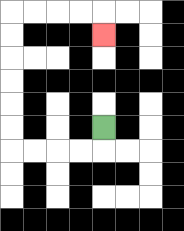{'start': '[4, 5]', 'end': '[4, 1]', 'path_directions': 'D,L,L,L,L,U,U,U,U,U,U,R,R,R,R,D', 'path_coordinates': '[[4, 5], [4, 6], [3, 6], [2, 6], [1, 6], [0, 6], [0, 5], [0, 4], [0, 3], [0, 2], [0, 1], [0, 0], [1, 0], [2, 0], [3, 0], [4, 0], [4, 1]]'}